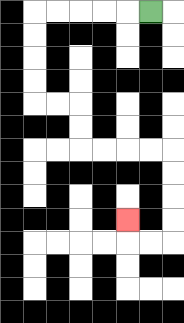{'start': '[6, 0]', 'end': '[5, 9]', 'path_directions': 'L,L,L,L,L,D,D,D,D,R,R,D,D,R,R,R,R,D,D,D,D,L,L,U', 'path_coordinates': '[[6, 0], [5, 0], [4, 0], [3, 0], [2, 0], [1, 0], [1, 1], [1, 2], [1, 3], [1, 4], [2, 4], [3, 4], [3, 5], [3, 6], [4, 6], [5, 6], [6, 6], [7, 6], [7, 7], [7, 8], [7, 9], [7, 10], [6, 10], [5, 10], [5, 9]]'}